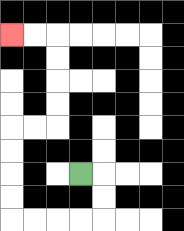{'start': '[3, 7]', 'end': '[0, 1]', 'path_directions': 'R,D,D,L,L,L,L,U,U,U,U,R,R,U,U,U,U,L,L', 'path_coordinates': '[[3, 7], [4, 7], [4, 8], [4, 9], [3, 9], [2, 9], [1, 9], [0, 9], [0, 8], [0, 7], [0, 6], [0, 5], [1, 5], [2, 5], [2, 4], [2, 3], [2, 2], [2, 1], [1, 1], [0, 1]]'}